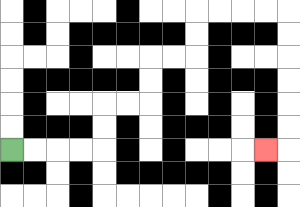{'start': '[0, 6]', 'end': '[11, 6]', 'path_directions': 'R,R,R,R,U,U,R,R,U,U,R,R,U,U,R,R,R,R,D,D,D,D,D,D,L', 'path_coordinates': '[[0, 6], [1, 6], [2, 6], [3, 6], [4, 6], [4, 5], [4, 4], [5, 4], [6, 4], [6, 3], [6, 2], [7, 2], [8, 2], [8, 1], [8, 0], [9, 0], [10, 0], [11, 0], [12, 0], [12, 1], [12, 2], [12, 3], [12, 4], [12, 5], [12, 6], [11, 6]]'}